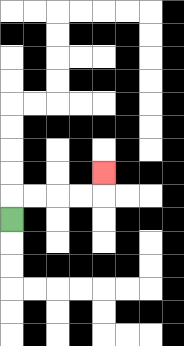{'start': '[0, 9]', 'end': '[4, 7]', 'path_directions': 'U,R,R,R,R,U', 'path_coordinates': '[[0, 9], [0, 8], [1, 8], [2, 8], [3, 8], [4, 8], [4, 7]]'}